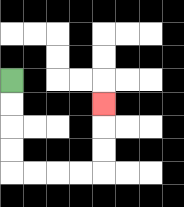{'start': '[0, 3]', 'end': '[4, 4]', 'path_directions': 'D,D,D,D,R,R,R,R,U,U,U', 'path_coordinates': '[[0, 3], [0, 4], [0, 5], [0, 6], [0, 7], [1, 7], [2, 7], [3, 7], [4, 7], [4, 6], [4, 5], [4, 4]]'}